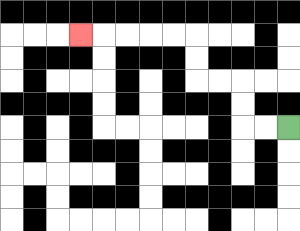{'start': '[12, 5]', 'end': '[3, 1]', 'path_directions': 'L,L,U,U,L,L,U,U,L,L,L,L,L', 'path_coordinates': '[[12, 5], [11, 5], [10, 5], [10, 4], [10, 3], [9, 3], [8, 3], [8, 2], [8, 1], [7, 1], [6, 1], [5, 1], [4, 1], [3, 1]]'}